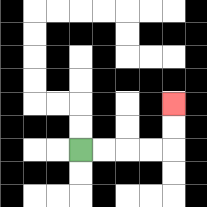{'start': '[3, 6]', 'end': '[7, 4]', 'path_directions': 'R,R,R,R,U,U', 'path_coordinates': '[[3, 6], [4, 6], [5, 6], [6, 6], [7, 6], [7, 5], [7, 4]]'}